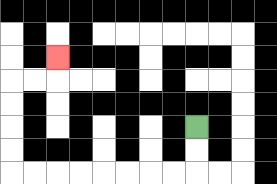{'start': '[8, 5]', 'end': '[2, 2]', 'path_directions': 'D,D,L,L,L,L,L,L,L,L,U,U,U,U,R,R,U', 'path_coordinates': '[[8, 5], [8, 6], [8, 7], [7, 7], [6, 7], [5, 7], [4, 7], [3, 7], [2, 7], [1, 7], [0, 7], [0, 6], [0, 5], [0, 4], [0, 3], [1, 3], [2, 3], [2, 2]]'}